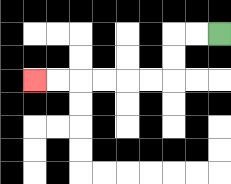{'start': '[9, 1]', 'end': '[1, 3]', 'path_directions': 'L,L,D,D,L,L,L,L,L,L', 'path_coordinates': '[[9, 1], [8, 1], [7, 1], [7, 2], [7, 3], [6, 3], [5, 3], [4, 3], [3, 3], [2, 3], [1, 3]]'}